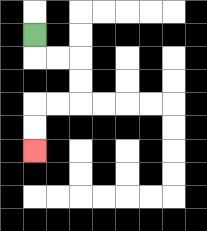{'start': '[1, 1]', 'end': '[1, 6]', 'path_directions': 'D,R,R,D,D,L,L,D,D', 'path_coordinates': '[[1, 1], [1, 2], [2, 2], [3, 2], [3, 3], [3, 4], [2, 4], [1, 4], [1, 5], [1, 6]]'}